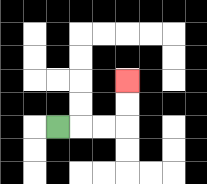{'start': '[2, 5]', 'end': '[5, 3]', 'path_directions': 'R,R,R,U,U', 'path_coordinates': '[[2, 5], [3, 5], [4, 5], [5, 5], [5, 4], [5, 3]]'}